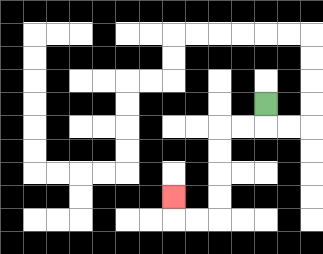{'start': '[11, 4]', 'end': '[7, 8]', 'path_directions': 'D,L,L,D,D,D,D,L,L,U', 'path_coordinates': '[[11, 4], [11, 5], [10, 5], [9, 5], [9, 6], [9, 7], [9, 8], [9, 9], [8, 9], [7, 9], [7, 8]]'}